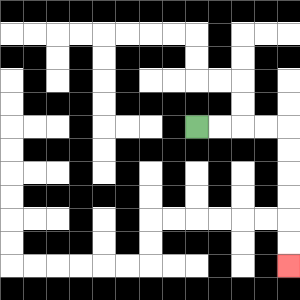{'start': '[8, 5]', 'end': '[12, 11]', 'path_directions': 'R,R,R,R,D,D,D,D,D,D', 'path_coordinates': '[[8, 5], [9, 5], [10, 5], [11, 5], [12, 5], [12, 6], [12, 7], [12, 8], [12, 9], [12, 10], [12, 11]]'}